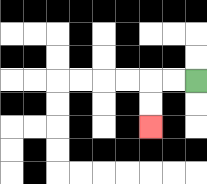{'start': '[8, 3]', 'end': '[6, 5]', 'path_directions': 'L,L,D,D', 'path_coordinates': '[[8, 3], [7, 3], [6, 3], [6, 4], [6, 5]]'}